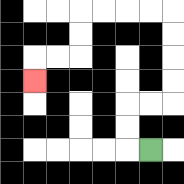{'start': '[6, 6]', 'end': '[1, 3]', 'path_directions': 'L,U,U,R,R,U,U,U,U,L,L,L,L,D,D,L,L,D', 'path_coordinates': '[[6, 6], [5, 6], [5, 5], [5, 4], [6, 4], [7, 4], [7, 3], [7, 2], [7, 1], [7, 0], [6, 0], [5, 0], [4, 0], [3, 0], [3, 1], [3, 2], [2, 2], [1, 2], [1, 3]]'}